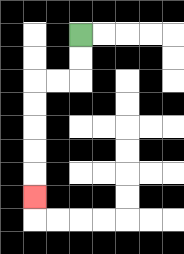{'start': '[3, 1]', 'end': '[1, 8]', 'path_directions': 'D,D,L,L,D,D,D,D,D', 'path_coordinates': '[[3, 1], [3, 2], [3, 3], [2, 3], [1, 3], [1, 4], [1, 5], [1, 6], [1, 7], [1, 8]]'}